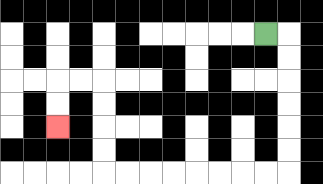{'start': '[11, 1]', 'end': '[2, 5]', 'path_directions': 'R,D,D,D,D,D,D,L,L,L,L,L,L,L,L,U,U,U,U,L,L,D,D', 'path_coordinates': '[[11, 1], [12, 1], [12, 2], [12, 3], [12, 4], [12, 5], [12, 6], [12, 7], [11, 7], [10, 7], [9, 7], [8, 7], [7, 7], [6, 7], [5, 7], [4, 7], [4, 6], [4, 5], [4, 4], [4, 3], [3, 3], [2, 3], [2, 4], [2, 5]]'}